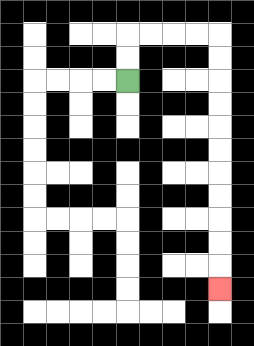{'start': '[5, 3]', 'end': '[9, 12]', 'path_directions': 'U,U,R,R,R,R,D,D,D,D,D,D,D,D,D,D,D', 'path_coordinates': '[[5, 3], [5, 2], [5, 1], [6, 1], [7, 1], [8, 1], [9, 1], [9, 2], [9, 3], [9, 4], [9, 5], [9, 6], [9, 7], [9, 8], [9, 9], [9, 10], [9, 11], [9, 12]]'}